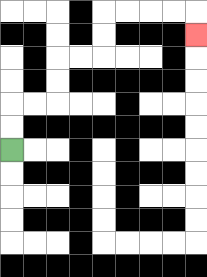{'start': '[0, 6]', 'end': '[8, 1]', 'path_directions': 'U,U,R,R,U,U,R,R,U,U,R,R,R,R,D', 'path_coordinates': '[[0, 6], [0, 5], [0, 4], [1, 4], [2, 4], [2, 3], [2, 2], [3, 2], [4, 2], [4, 1], [4, 0], [5, 0], [6, 0], [7, 0], [8, 0], [8, 1]]'}